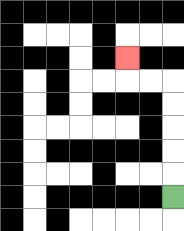{'start': '[7, 8]', 'end': '[5, 2]', 'path_directions': 'U,U,U,U,U,L,L,U', 'path_coordinates': '[[7, 8], [7, 7], [7, 6], [7, 5], [7, 4], [7, 3], [6, 3], [5, 3], [5, 2]]'}